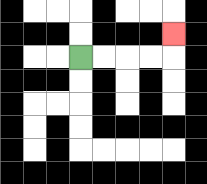{'start': '[3, 2]', 'end': '[7, 1]', 'path_directions': 'R,R,R,R,U', 'path_coordinates': '[[3, 2], [4, 2], [5, 2], [6, 2], [7, 2], [7, 1]]'}